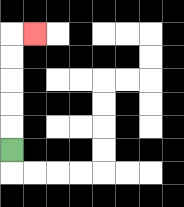{'start': '[0, 6]', 'end': '[1, 1]', 'path_directions': 'U,U,U,U,U,R', 'path_coordinates': '[[0, 6], [0, 5], [0, 4], [0, 3], [0, 2], [0, 1], [1, 1]]'}